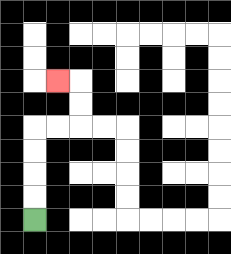{'start': '[1, 9]', 'end': '[2, 3]', 'path_directions': 'U,U,U,U,R,R,U,U,L', 'path_coordinates': '[[1, 9], [1, 8], [1, 7], [1, 6], [1, 5], [2, 5], [3, 5], [3, 4], [3, 3], [2, 3]]'}